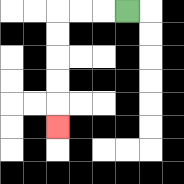{'start': '[5, 0]', 'end': '[2, 5]', 'path_directions': 'L,L,L,D,D,D,D,D', 'path_coordinates': '[[5, 0], [4, 0], [3, 0], [2, 0], [2, 1], [2, 2], [2, 3], [2, 4], [2, 5]]'}